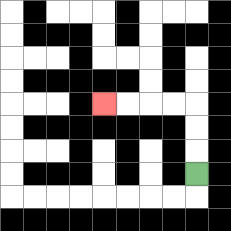{'start': '[8, 7]', 'end': '[4, 4]', 'path_directions': 'U,U,U,L,L,L,L', 'path_coordinates': '[[8, 7], [8, 6], [8, 5], [8, 4], [7, 4], [6, 4], [5, 4], [4, 4]]'}